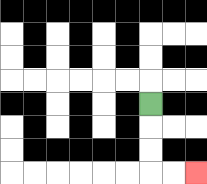{'start': '[6, 4]', 'end': '[8, 7]', 'path_directions': 'D,D,D,R,R', 'path_coordinates': '[[6, 4], [6, 5], [6, 6], [6, 7], [7, 7], [8, 7]]'}